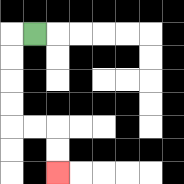{'start': '[1, 1]', 'end': '[2, 7]', 'path_directions': 'L,D,D,D,D,R,R,D,D', 'path_coordinates': '[[1, 1], [0, 1], [0, 2], [0, 3], [0, 4], [0, 5], [1, 5], [2, 5], [2, 6], [2, 7]]'}